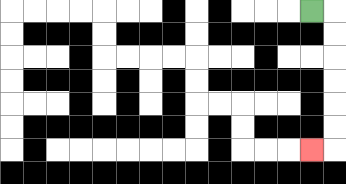{'start': '[13, 0]', 'end': '[13, 6]', 'path_directions': 'R,D,D,D,D,D,D,L', 'path_coordinates': '[[13, 0], [14, 0], [14, 1], [14, 2], [14, 3], [14, 4], [14, 5], [14, 6], [13, 6]]'}